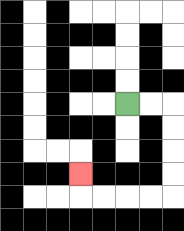{'start': '[5, 4]', 'end': '[3, 7]', 'path_directions': 'R,R,D,D,D,D,L,L,L,L,U', 'path_coordinates': '[[5, 4], [6, 4], [7, 4], [7, 5], [7, 6], [7, 7], [7, 8], [6, 8], [5, 8], [4, 8], [3, 8], [3, 7]]'}